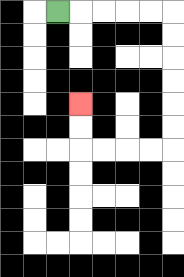{'start': '[2, 0]', 'end': '[3, 4]', 'path_directions': 'R,R,R,R,R,D,D,D,D,D,D,L,L,L,L,U,U', 'path_coordinates': '[[2, 0], [3, 0], [4, 0], [5, 0], [6, 0], [7, 0], [7, 1], [7, 2], [7, 3], [7, 4], [7, 5], [7, 6], [6, 6], [5, 6], [4, 6], [3, 6], [3, 5], [3, 4]]'}